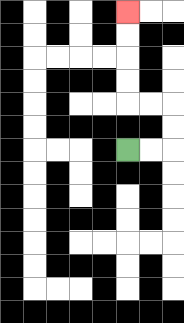{'start': '[5, 6]', 'end': '[5, 0]', 'path_directions': 'R,R,U,U,L,L,U,U,U,U', 'path_coordinates': '[[5, 6], [6, 6], [7, 6], [7, 5], [7, 4], [6, 4], [5, 4], [5, 3], [5, 2], [5, 1], [5, 0]]'}